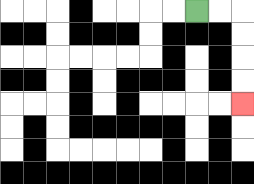{'start': '[8, 0]', 'end': '[10, 4]', 'path_directions': 'R,R,D,D,D,D', 'path_coordinates': '[[8, 0], [9, 0], [10, 0], [10, 1], [10, 2], [10, 3], [10, 4]]'}